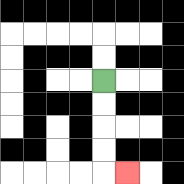{'start': '[4, 3]', 'end': '[5, 7]', 'path_directions': 'D,D,D,D,R', 'path_coordinates': '[[4, 3], [4, 4], [4, 5], [4, 6], [4, 7], [5, 7]]'}